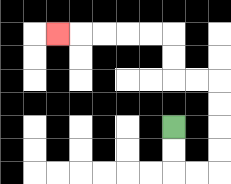{'start': '[7, 5]', 'end': '[2, 1]', 'path_directions': 'D,D,R,R,U,U,U,U,L,L,U,U,L,L,L,L,L', 'path_coordinates': '[[7, 5], [7, 6], [7, 7], [8, 7], [9, 7], [9, 6], [9, 5], [9, 4], [9, 3], [8, 3], [7, 3], [7, 2], [7, 1], [6, 1], [5, 1], [4, 1], [3, 1], [2, 1]]'}